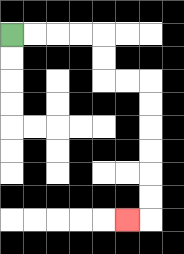{'start': '[0, 1]', 'end': '[5, 9]', 'path_directions': 'R,R,R,R,D,D,R,R,D,D,D,D,D,D,L', 'path_coordinates': '[[0, 1], [1, 1], [2, 1], [3, 1], [4, 1], [4, 2], [4, 3], [5, 3], [6, 3], [6, 4], [6, 5], [6, 6], [6, 7], [6, 8], [6, 9], [5, 9]]'}